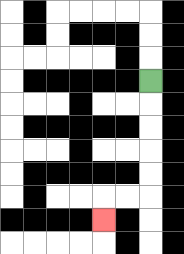{'start': '[6, 3]', 'end': '[4, 9]', 'path_directions': 'D,D,D,D,D,L,L,D', 'path_coordinates': '[[6, 3], [6, 4], [6, 5], [6, 6], [6, 7], [6, 8], [5, 8], [4, 8], [4, 9]]'}